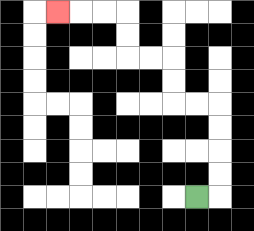{'start': '[8, 8]', 'end': '[2, 0]', 'path_directions': 'R,U,U,U,U,L,L,U,U,L,L,U,U,L,L,L', 'path_coordinates': '[[8, 8], [9, 8], [9, 7], [9, 6], [9, 5], [9, 4], [8, 4], [7, 4], [7, 3], [7, 2], [6, 2], [5, 2], [5, 1], [5, 0], [4, 0], [3, 0], [2, 0]]'}